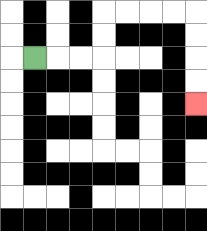{'start': '[1, 2]', 'end': '[8, 4]', 'path_directions': 'R,R,R,U,U,R,R,R,R,D,D,D,D', 'path_coordinates': '[[1, 2], [2, 2], [3, 2], [4, 2], [4, 1], [4, 0], [5, 0], [6, 0], [7, 0], [8, 0], [8, 1], [8, 2], [8, 3], [8, 4]]'}